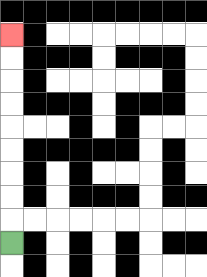{'start': '[0, 10]', 'end': '[0, 1]', 'path_directions': 'U,U,U,U,U,U,U,U,U', 'path_coordinates': '[[0, 10], [0, 9], [0, 8], [0, 7], [0, 6], [0, 5], [0, 4], [0, 3], [0, 2], [0, 1]]'}